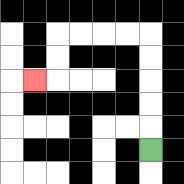{'start': '[6, 6]', 'end': '[1, 3]', 'path_directions': 'U,U,U,U,U,L,L,L,L,D,D,L', 'path_coordinates': '[[6, 6], [6, 5], [6, 4], [6, 3], [6, 2], [6, 1], [5, 1], [4, 1], [3, 1], [2, 1], [2, 2], [2, 3], [1, 3]]'}